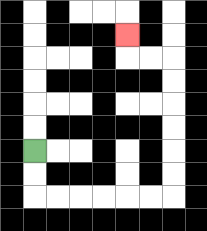{'start': '[1, 6]', 'end': '[5, 1]', 'path_directions': 'D,D,R,R,R,R,R,R,U,U,U,U,U,U,L,L,U', 'path_coordinates': '[[1, 6], [1, 7], [1, 8], [2, 8], [3, 8], [4, 8], [5, 8], [6, 8], [7, 8], [7, 7], [7, 6], [7, 5], [7, 4], [7, 3], [7, 2], [6, 2], [5, 2], [5, 1]]'}